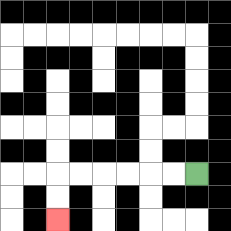{'start': '[8, 7]', 'end': '[2, 9]', 'path_directions': 'L,L,L,L,L,L,D,D', 'path_coordinates': '[[8, 7], [7, 7], [6, 7], [5, 7], [4, 7], [3, 7], [2, 7], [2, 8], [2, 9]]'}